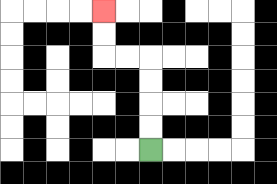{'start': '[6, 6]', 'end': '[4, 0]', 'path_directions': 'U,U,U,U,L,L,U,U', 'path_coordinates': '[[6, 6], [6, 5], [6, 4], [6, 3], [6, 2], [5, 2], [4, 2], [4, 1], [4, 0]]'}